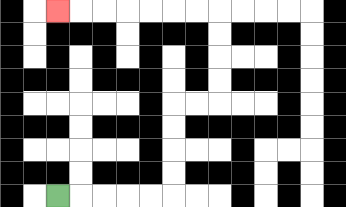{'start': '[2, 8]', 'end': '[2, 0]', 'path_directions': 'R,R,R,R,R,U,U,U,U,R,R,U,U,U,U,L,L,L,L,L,L,L', 'path_coordinates': '[[2, 8], [3, 8], [4, 8], [5, 8], [6, 8], [7, 8], [7, 7], [7, 6], [7, 5], [7, 4], [8, 4], [9, 4], [9, 3], [9, 2], [9, 1], [9, 0], [8, 0], [7, 0], [6, 0], [5, 0], [4, 0], [3, 0], [2, 0]]'}